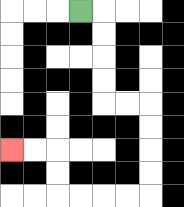{'start': '[3, 0]', 'end': '[0, 6]', 'path_directions': 'R,D,D,D,D,R,R,D,D,D,D,L,L,L,L,U,U,L,L', 'path_coordinates': '[[3, 0], [4, 0], [4, 1], [4, 2], [4, 3], [4, 4], [5, 4], [6, 4], [6, 5], [6, 6], [6, 7], [6, 8], [5, 8], [4, 8], [3, 8], [2, 8], [2, 7], [2, 6], [1, 6], [0, 6]]'}